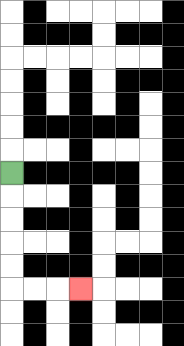{'start': '[0, 7]', 'end': '[3, 12]', 'path_directions': 'D,D,D,D,D,R,R,R', 'path_coordinates': '[[0, 7], [0, 8], [0, 9], [0, 10], [0, 11], [0, 12], [1, 12], [2, 12], [3, 12]]'}